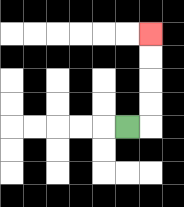{'start': '[5, 5]', 'end': '[6, 1]', 'path_directions': 'R,U,U,U,U', 'path_coordinates': '[[5, 5], [6, 5], [6, 4], [6, 3], [6, 2], [6, 1]]'}